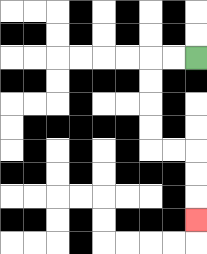{'start': '[8, 2]', 'end': '[8, 9]', 'path_directions': 'L,L,D,D,D,D,R,R,D,D,D', 'path_coordinates': '[[8, 2], [7, 2], [6, 2], [6, 3], [6, 4], [6, 5], [6, 6], [7, 6], [8, 6], [8, 7], [8, 8], [8, 9]]'}